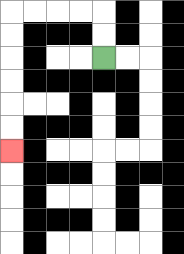{'start': '[4, 2]', 'end': '[0, 6]', 'path_directions': 'U,U,L,L,L,L,D,D,D,D,D,D', 'path_coordinates': '[[4, 2], [4, 1], [4, 0], [3, 0], [2, 0], [1, 0], [0, 0], [0, 1], [0, 2], [0, 3], [0, 4], [0, 5], [0, 6]]'}